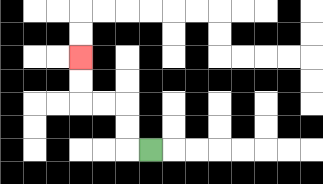{'start': '[6, 6]', 'end': '[3, 2]', 'path_directions': 'L,U,U,L,L,U,U', 'path_coordinates': '[[6, 6], [5, 6], [5, 5], [5, 4], [4, 4], [3, 4], [3, 3], [3, 2]]'}